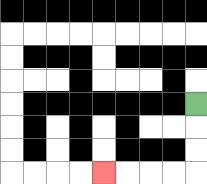{'start': '[8, 4]', 'end': '[4, 7]', 'path_directions': 'D,D,D,L,L,L,L', 'path_coordinates': '[[8, 4], [8, 5], [8, 6], [8, 7], [7, 7], [6, 7], [5, 7], [4, 7]]'}